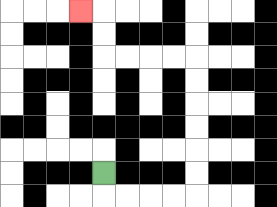{'start': '[4, 7]', 'end': '[3, 0]', 'path_directions': 'D,R,R,R,R,U,U,U,U,U,U,L,L,L,L,U,U,L', 'path_coordinates': '[[4, 7], [4, 8], [5, 8], [6, 8], [7, 8], [8, 8], [8, 7], [8, 6], [8, 5], [8, 4], [8, 3], [8, 2], [7, 2], [6, 2], [5, 2], [4, 2], [4, 1], [4, 0], [3, 0]]'}